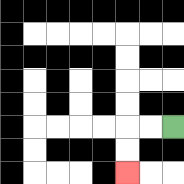{'start': '[7, 5]', 'end': '[5, 7]', 'path_directions': 'L,L,D,D', 'path_coordinates': '[[7, 5], [6, 5], [5, 5], [5, 6], [5, 7]]'}